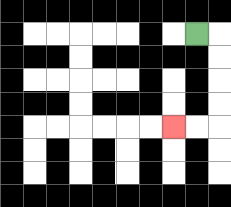{'start': '[8, 1]', 'end': '[7, 5]', 'path_directions': 'R,D,D,D,D,L,L', 'path_coordinates': '[[8, 1], [9, 1], [9, 2], [9, 3], [9, 4], [9, 5], [8, 5], [7, 5]]'}